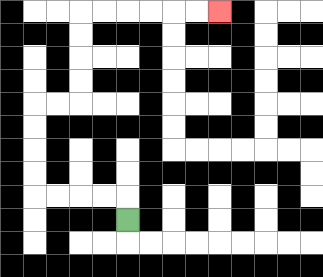{'start': '[5, 9]', 'end': '[9, 0]', 'path_directions': 'U,L,L,L,L,U,U,U,U,R,R,U,U,U,U,R,R,R,R,R,R', 'path_coordinates': '[[5, 9], [5, 8], [4, 8], [3, 8], [2, 8], [1, 8], [1, 7], [1, 6], [1, 5], [1, 4], [2, 4], [3, 4], [3, 3], [3, 2], [3, 1], [3, 0], [4, 0], [5, 0], [6, 0], [7, 0], [8, 0], [9, 0]]'}